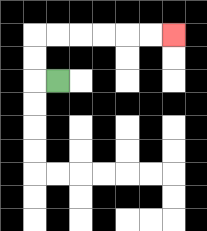{'start': '[2, 3]', 'end': '[7, 1]', 'path_directions': 'L,U,U,R,R,R,R,R,R', 'path_coordinates': '[[2, 3], [1, 3], [1, 2], [1, 1], [2, 1], [3, 1], [4, 1], [5, 1], [6, 1], [7, 1]]'}